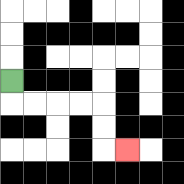{'start': '[0, 3]', 'end': '[5, 6]', 'path_directions': 'D,R,R,R,R,D,D,R', 'path_coordinates': '[[0, 3], [0, 4], [1, 4], [2, 4], [3, 4], [4, 4], [4, 5], [4, 6], [5, 6]]'}